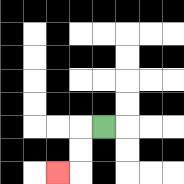{'start': '[4, 5]', 'end': '[2, 7]', 'path_directions': 'L,D,D,L', 'path_coordinates': '[[4, 5], [3, 5], [3, 6], [3, 7], [2, 7]]'}